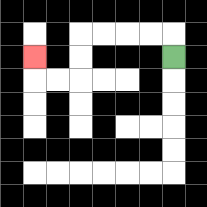{'start': '[7, 2]', 'end': '[1, 2]', 'path_directions': 'U,L,L,L,L,D,D,L,L,U', 'path_coordinates': '[[7, 2], [7, 1], [6, 1], [5, 1], [4, 1], [3, 1], [3, 2], [3, 3], [2, 3], [1, 3], [1, 2]]'}